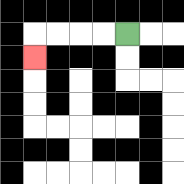{'start': '[5, 1]', 'end': '[1, 2]', 'path_directions': 'L,L,L,L,D', 'path_coordinates': '[[5, 1], [4, 1], [3, 1], [2, 1], [1, 1], [1, 2]]'}